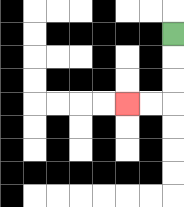{'start': '[7, 1]', 'end': '[5, 4]', 'path_directions': 'D,D,D,L,L', 'path_coordinates': '[[7, 1], [7, 2], [7, 3], [7, 4], [6, 4], [5, 4]]'}